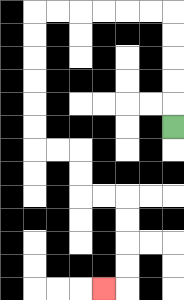{'start': '[7, 5]', 'end': '[4, 12]', 'path_directions': 'U,U,U,U,U,L,L,L,L,L,L,D,D,D,D,D,D,R,R,D,D,R,R,D,D,D,D,L', 'path_coordinates': '[[7, 5], [7, 4], [7, 3], [7, 2], [7, 1], [7, 0], [6, 0], [5, 0], [4, 0], [3, 0], [2, 0], [1, 0], [1, 1], [1, 2], [1, 3], [1, 4], [1, 5], [1, 6], [2, 6], [3, 6], [3, 7], [3, 8], [4, 8], [5, 8], [5, 9], [5, 10], [5, 11], [5, 12], [4, 12]]'}